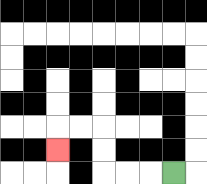{'start': '[7, 7]', 'end': '[2, 6]', 'path_directions': 'L,L,L,U,U,L,L,D', 'path_coordinates': '[[7, 7], [6, 7], [5, 7], [4, 7], [4, 6], [4, 5], [3, 5], [2, 5], [2, 6]]'}